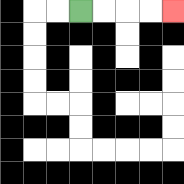{'start': '[3, 0]', 'end': '[7, 0]', 'path_directions': 'R,R,R,R', 'path_coordinates': '[[3, 0], [4, 0], [5, 0], [6, 0], [7, 0]]'}